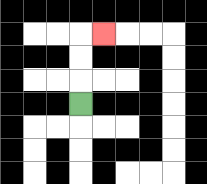{'start': '[3, 4]', 'end': '[4, 1]', 'path_directions': 'U,U,U,R', 'path_coordinates': '[[3, 4], [3, 3], [3, 2], [3, 1], [4, 1]]'}